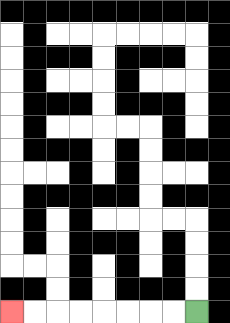{'start': '[8, 13]', 'end': '[0, 13]', 'path_directions': 'L,L,L,L,L,L,L,L', 'path_coordinates': '[[8, 13], [7, 13], [6, 13], [5, 13], [4, 13], [3, 13], [2, 13], [1, 13], [0, 13]]'}